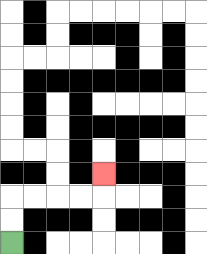{'start': '[0, 10]', 'end': '[4, 7]', 'path_directions': 'U,U,R,R,R,R,U', 'path_coordinates': '[[0, 10], [0, 9], [0, 8], [1, 8], [2, 8], [3, 8], [4, 8], [4, 7]]'}